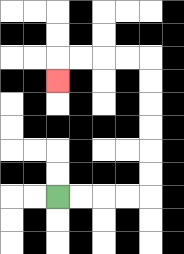{'start': '[2, 8]', 'end': '[2, 3]', 'path_directions': 'R,R,R,R,U,U,U,U,U,U,L,L,L,L,D', 'path_coordinates': '[[2, 8], [3, 8], [4, 8], [5, 8], [6, 8], [6, 7], [6, 6], [6, 5], [6, 4], [6, 3], [6, 2], [5, 2], [4, 2], [3, 2], [2, 2], [2, 3]]'}